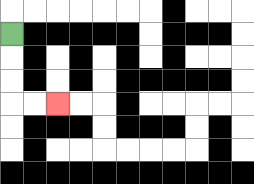{'start': '[0, 1]', 'end': '[2, 4]', 'path_directions': 'D,D,D,R,R', 'path_coordinates': '[[0, 1], [0, 2], [0, 3], [0, 4], [1, 4], [2, 4]]'}